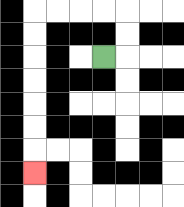{'start': '[4, 2]', 'end': '[1, 7]', 'path_directions': 'R,U,U,L,L,L,L,D,D,D,D,D,D,D', 'path_coordinates': '[[4, 2], [5, 2], [5, 1], [5, 0], [4, 0], [3, 0], [2, 0], [1, 0], [1, 1], [1, 2], [1, 3], [1, 4], [1, 5], [1, 6], [1, 7]]'}